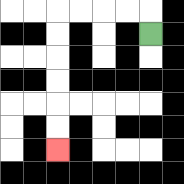{'start': '[6, 1]', 'end': '[2, 6]', 'path_directions': 'U,L,L,L,L,D,D,D,D,D,D', 'path_coordinates': '[[6, 1], [6, 0], [5, 0], [4, 0], [3, 0], [2, 0], [2, 1], [2, 2], [2, 3], [2, 4], [2, 5], [2, 6]]'}